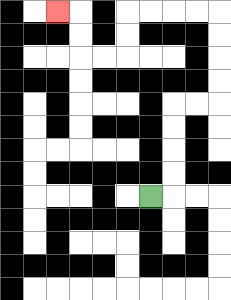{'start': '[6, 8]', 'end': '[2, 0]', 'path_directions': 'R,U,U,U,U,R,R,U,U,U,U,L,L,L,L,D,D,L,L,U,U,L', 'path_coordinates': '[[6, 8], [7, 8], [7, 7], [7, 6], [7, 5], [7, 4], [8, 4], [9, 4], [9, 3], [9, 2], [9, 1], [9, 0], [8, 0], [7, 0], [6, 0], [5, 0], [5, 1], [5, 2], [4, 2], [3, 2], [3, 1], [3, 0], [2, 0]]'}